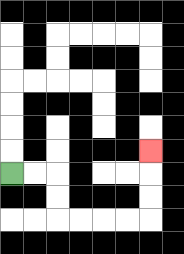{'start': '[0, 7]', 'end': '[6, 6]', 'path_directions': 'R,R,D,D,R,R,R,R,U,U,U', 'path_coordinates': '[[0, 7], [1, 7], [2, 7], [2, 8], [2, 9], [3, 9], [4, 9], [5, 9], [6, 9], [6, 8], [6, 7], [6, 6]]'}